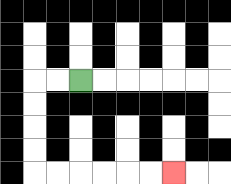{'start': '[3, 3]', 'end': '[7, 7]', 'path_directions': 'L,L,D,D,D,D,R,R,R,R,R,R', 'path_coordinates': '[[3, 3], [2, 3], [1, 3], [1, 4], [1, 5], [1, 6], [1, 7], [2, 7], [3, 7], [4, 7], [5, 7], [6, 7], [7, 7]]'}